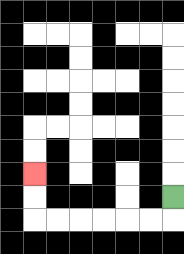{'start': '[7, 8]', 'end': '[1, 7]', 'path_directions': 'D,L,L,L,L,L,L,U,U', 'path_coordinates': '[[7, 8], [7, 9], [6, 9], [5, 9], [4, 9], [3, 9], [2, 9], [1, 9], [1, 8], [1, 7]]'}